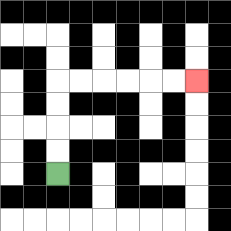{'start': '[2, 7]', 'end': '[8, 3]', 'path_directions': 'U,U,U,U,R,R,R,R,R,R', 'path_coordinates': '[[2, 7], [2, 6], [2, 5], [2, 4], [2, 3], [3, 3], [4, 3], [5, 3], [6, 3], [7, 3], [8, 3]]'}